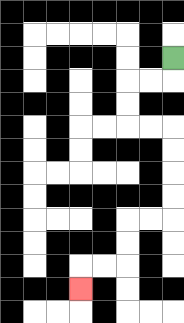{'start': '[7, 2]', 'end': '[3, 12]', 'path_directions': 'D,L,L,D,D,R,R,D,D,D,D,L,L,D,D,L,L,D', 'path_coordinates': '[[7, 2], [7, 3], [6, 3], [5, 3], [5, 4], [5, 5], [6, 5], [7, 5], [7, 6], [7, 7], [7, 8], [7, 9], [6, 9], [5, 9], [5, 10], [5, 11], [4, 11], [3, 11], [3, 12]]'}